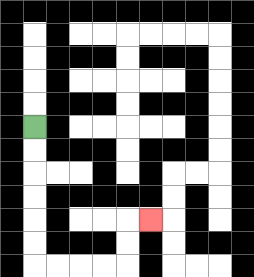{'start': '[1, 5]', 'end': '[6, 9]', 'path_directions': 'D,D,D,D,D,D,R,R,R,R,U,U,R', 'path_coordinates': '[[1, 5], [1, 6], [1, 7], [1, 8], [1, 9], [1, 10], [1, 11], [2, 11], [3, 11], [4, 11], [5, 11], [5, 10], [5, 9], [6, 9]]'}